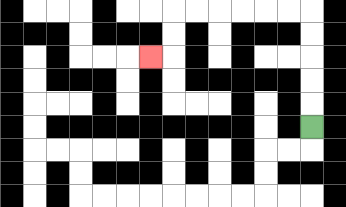{'start': '[13, 5]', 'end': '[6, 2]', 'path_directions': 'U,U,U,U,U,L,L,L,L,L,L,D,D,L', 'path_coordinates': '[[13, 5], [13, 4], [13, 3], [13, 2], [13, 1], [13, 0], [12, 0], [11, 0], [10, 0], [9, 0], [8, 0], [7, 0], [7, 1], [7, 2], [6, 2]]'}